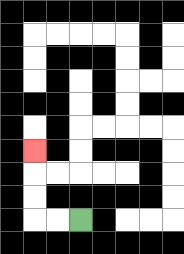{'start': '[3, 9]', 'end': '[1, 6]', 'path_directions': 'L,L,U,U,U', 'path_coordinates': '[[3, 9], [2, 9], [1, 9], [1, 8], [1, 7], [1, 6]]'}